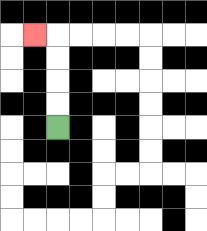{'start': '[2, 5]', 'end': '[1, 1]', 'path_directions': 'U,U,U,U,L', 'path_coordinates': '[[2, 5], [2, 4], [2, 3], [2, 2], [2, 1], [1, 1]]'}